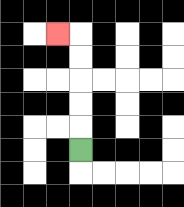{'start': '[3, 6]', 'end': '[2, 1]', 'path_directions': 'U,U,U,U,U,L', 'path_coordinates': '[[3, 6], [3, 5], [3, 4], [3, 3], [3, 2], [3, 1], [2, 1]]'}